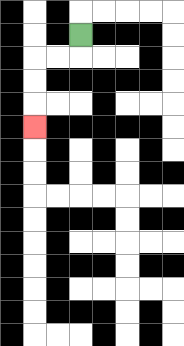{'start': '[3, 1]', 'end': '[1, 5]', 'path_directions': 'D,L,L,D,D,D', 'path_coordinates': '[[3, 1], [3, 2], [2, 2], [1, 2], [1, 3], [1, 4], [1, 5]]'}